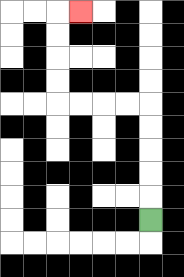{'start': '[6, 9]', 'end': '[3, 0]', 'path_directions': 'U,U,U,U,U,L,L,L,L,U,U,U,U,R', 'path_coordinates': '[[6, 9], [6, 8], [6, 7], [6, 6], [6, 5], [6, 4], [5, 4], [4, 4], [3, 4], [2, 4], [2, 3], [2, 2], [2, 1], [2, 0], [3, 0]]'}